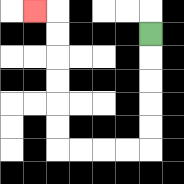{'start': '[6, 1]', 'end': '[1, 0]', 'path_directions': 'D,D,D,D,D,L,L,L,L,U,U,U,U,U,U,L', 'path_coordinates': '[[6, 1], [6, 2], [6, 3], [6, 4], [6, 5], [6, 6], [5, 6], [4, 6], [3, 6], [2, 6], [2, 5], [2, 4], [2, 3], [2, 2], [2, 1], [2, 0], [1, 0]]'}